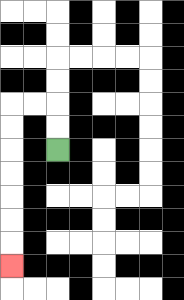{'start': '[2, 6]', 'end': '[0, 11]', 'path_directions': 'U,U,L,L,D,D,D,D,D,D,D', 'path_coordinates': '[[2, 6], [2, 5], [2, 4], [1, 4], [0, 4], [0, 5], [0, 6], [0, 7], [0, 8], [0, 9], [0, 10], [0, 11]]'}